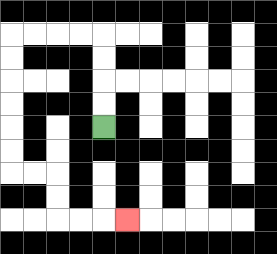{'start': '[4, 5]', 'end': '[5, 9]', 'path_directions': 'U,U,U,U,L,L,L,L,D,D,D,D,D,D,R,R,D,D,R,R,R', 'path_coordinates': '[[4, 5], [4, 4], [4, 3], [4, 2], [4, 1], [3, 1], [2, 1], [1, 1], [0, 1], [0, 2], [0, 3], [0, 4], [0, 5], [0, 6], [0, 7], [1, 7], [2, 7], [2, 8], [2, 9], [3, 9], [4, 9], [5, 9]]'}